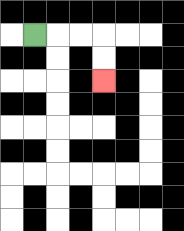{'start': '[1, 1]', 'end': '[4, 3]', 'path_directions': 'R,R,R,D,D', 'path_coordinates': '[[1, 1], [2, 1], [3, 1], [4, 1], [4, 2], [4, 3]]'}